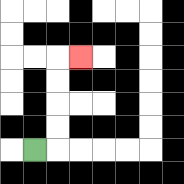{'start': '[1, 6]', 'end': '[3, 2]', 'path_directions': 'R,U,U,U,U,R', 'path_coordinates': '[[1, 6], [2, 6], [2, 5], [2, 4], [2, 3], [2, 2], [3, 2]]'}